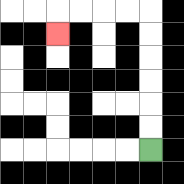{'start': '[6, 6]', 'end': '[2, 1]', 'path_directions': 'U,U,U,U,U,U,L,L,L,L,D', 'path_coordinates': '[[6, 6], [6, 5], [6, 4], [6, 3], [6, 2], [6, 1], [6, 0], [5, 0], [4, 0], [3, 0], [2, 0], [2, 1]]'}